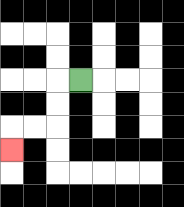{'start': '[3, 3]', 'end': '[0, 6]', 'path_directions': 'L,D,D,L,L,D', 'path_coordinates': '[[3, 3], [2, 3], [2, 4], [2, 5], [1, 5], [0, 5], [0, 6]]'}